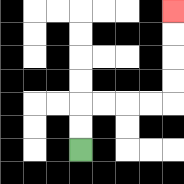{'start': '[3, 6]', 'end': '[7, 0]', 'path_directions': 'U,U,R,R,R,R,U,U,U,U', 'path_coordinates': '[[3, 6], [3, 5], [3, 4], [4, 4], [5, 4], [6, 4], [7, 4], [7, 3], [7, 2], [7, 1], [7, 0]]'}